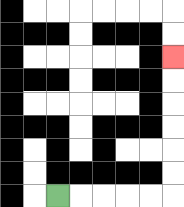{'start': '[2, 8]', 'end': '[7, 2]', 'path_directions': 'R,R,R,R,R,U,U,U,U,U,U', 'path_coordinates': '[[2, 8], [3, 8], [4, 8], [5, 8], [6, 8], [7, 8], [7, 7], [7, 6], [7, 5], [7, 4], [7, 3], [7, 2]]'}